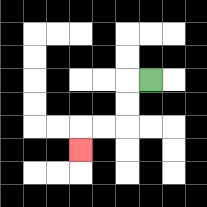{'start': '[6, 3]', 'end': '[3, 6]', 'path_directions': 'L,D,D,L,L,D', 'path_coordinates': '[[6, 3], [5, 3], [5, 4], [5, 5], [4, 5], [3, 5], [3, 6]]'}